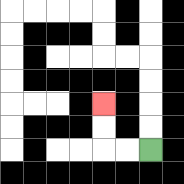{'start': '[6, 6]', 'end': '[4, 4]', 'path_directions': 'L,L,U,U', 'path_coordinates': '[[6, 6], [5, 6], [4, 6], [4, 5], [4, 4]]'}